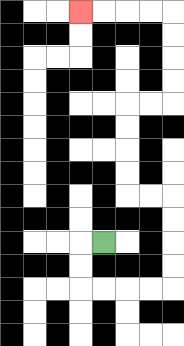{'start': '[4, 10]', 'end': '[3, 0]', 'path_directions': 'L,D,D,R,R,R,R,U,U,U,U,L,L,U,U,U,U,R,R,U,U,U,U,L,L,L,L', 'path_coordinates': '[[4, 10], [3, 10], [3, 11], [3, 12], [4, 12], [5, 12], [6, 12], [7, 12], [7, 11], [7, 10], [7, 9], [7, 8], [6, 8], [5, 8], [5, 7], [5, 6], [5, 5], [5, 4], [6, 4], [7, 4], [7, 3], [7, 2], [7, 1], [7, 0], [6, 0], [5, 0], [4, 0], [3, 0]]'}